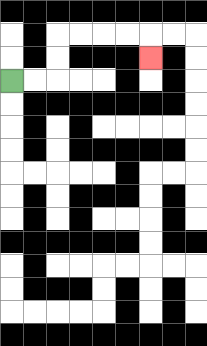{'start': '[0, 3]', 'end': '[6, 2]', 'path_directions': 'R,R,U,U,R,R,R,R,D', 'path_coordinates': '[[0, 3], [1, 3], [2, 3], [2, 2], [2, 1], [3, 1], [4, 1], [5, 1], [6, 1], [6, 2]]'}